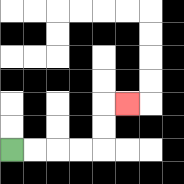{'start': '[0, 6]', 'end': '[5, 4]', 'path_directions': 'R,R,R,R,U,U,R', 'path_coordinates': '[[0, 6], [1, 6], [2, 6], [3, 6], [4, 6], [4, 5], [4, 4], [5, 4]]'}